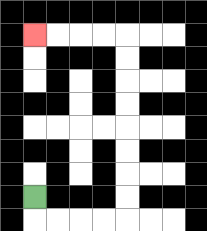{'start': '[1, 8]', 'end': '[1, 1]', 'path_directions': 'D,R,R,R,R,U,U,U,U,U,U,U,U,L,L,L,L', 'path_coordinates': '[[1, 8], [1, 9], [2, 9], [3, 9], [4, 9], [5, 9], [5, 8], [5, 7], [5, 6], [5, 5], [5, 4], [5, 3], [5, 2], [5, 1], [4, 1], [3, 1], [2, 1], [1, 1]]'}